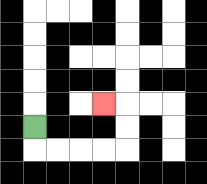{'start': '[1, 5]', 'end': '[4, 4]', 'path_directions': 'D,R,R,R,R,U,U,L', 'path_coordinates': '[[1, 5], [1, 6], [2, 6], [3, 6], [4, 6], [5, 6], [5, 5], [5, 4], [4, 4]]'}